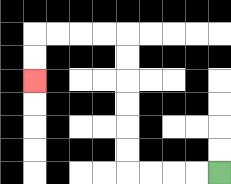{'start': '[9, 7]', 'end': '[1, 3]', 'path_directions': 'L,L,L,L,U,U,U,U,U,U,L,L,L,L,D,D', 'path_coordinates': '[[9, 7], [8, 7], [7, 7], [6, 7], [5, 7], [5, 6], [5, 5], [5, 4], [5, 3], [5, 2], [5, 1], [4, 1], [3, 1], [2, 1], [1, 1], [1, 2], [1, 3]]'}